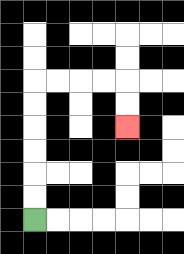{'start': '[1, 9]', 'end': '[5, 5]', 'path_directions': 'U,U,U,U,U,U,R,R,R,R,D,D', 'path_coordinates': '[[1, 9], [1, 8], [1, 7], [1, 6], [1, 5], [1, 4], [1, 3], [2, 3], [3, 3], [4, 3], [5, 3], [5, 4], [5, 5]]'}